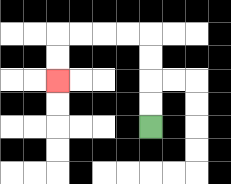{'start': '[6, 5]', 'end': '[2, 3]', 'path_directions': 'U,U,U,U,L,L,L,L,D,D', 'path_coordinates': '[[6, 5], [6, 4], [6, 3], [6, 2], [6, 1], [5, 1], [4, 1], [3, 1], [2, 1], [2, 2], [2, 3]]'}